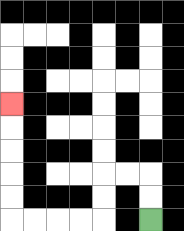{'start': '[6, 9]', 'end': '[0, 4]', 'path_directions': 'U,U,L,L,D,D,L,L,L,L,U,U,U,U,U', 'path_coordinates': '[[6, 9], [6, 8], [6, 7], [5, 7], [4, 7], [4, 8], [4, 9], [3, 9], [2, 9], [1, 9], [0, 9], [0, 8], [0, 7], [0, 6], [0, 5], [0, 4]]'}